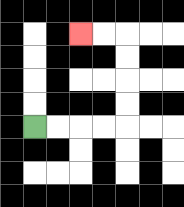{'start': '[1, 5]', 'end': '[3, 1]', 'path_directions': 'R,R,R,R,U,U,U,U,L,L', 'path_coordinates': '[[1, 5], [2, 5], [3, 5], [4, 5], [5, 5], [5, 4], [5, 3], [5, 2], [5, 1], [4, 1], [3, 1]]'}